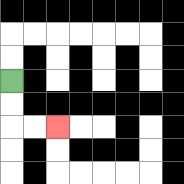{'start': '[0, 3]', 'end': '[2, 5]', 'path_directions': 'D,D,R,R', 'path_coordinates': '[[0, 3], [0, 4], [0, 5], [1, 5], [2, 5]]'}